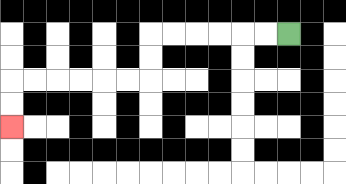{'start': '[12, 1]', 'end': '[0, 5]', 'path_directions': 'L,L,L,L,L,L,D,D,L,L,L,L,L,L,D,D', 'path_coordinates': '[[12, 1], [11, 1], [10, 1], [9, 1], [8, 1], [7, 1], [6, 1], [6, 2], [6, 3], [5, 3], [4, 3], [3, 3], [2, 3], [1, 3], [0, 3], [0, 4], [0, 5]]'}